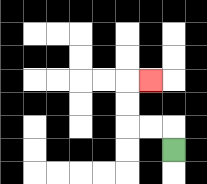{'start': '[7, 6]', 'end': '[6, 3]', 'path_directions': 'U,L,L,U,U,R', 'path_coordinates': '[[7, 6], [7, 5], [6, 5], [5, 5], [5, 4], [5, 3], [6, 3]]'}